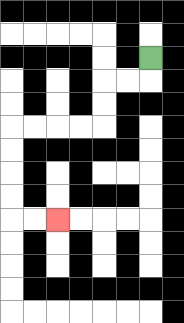{'start': '[6, 2]', 'end': '[2, 9]', 'path_directions': 'D,L,L,D,D,L,L,L,L,D,D,D,D,R,R', 'path_coordinates': '[[6, 2], [6, 3], [5, 3], [4, 3], [4, 4], [4, 5], [3, 5], [2, 5], [1, 5], [0, 5], [0, 6], [0, 7], [0, 8], [0, 9], [1, 9], [2, 9]]'}